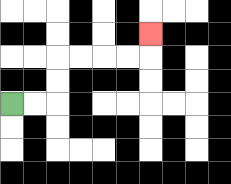{'start': '[0, 4]', 'end': '[6, 1]', 'path_directions': 'R,R,U,U,R,R,R,R,U', 'path_coordinates': '[[0, 4], [1, 4], [2, 4], [2, 3], [2, 2], [3, 2], [4, 2], [5, 2], [6, 2], [6, 1]]'}